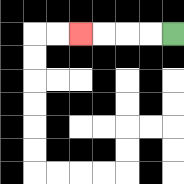{'start': '[7, 1]', 'end': '[3, 1]', 'path_directions': 'L,L,L,L', 'path_coordinates': '[[7, 1], [6, 1], [5, 1], [4, 1], [3, 1]]'}